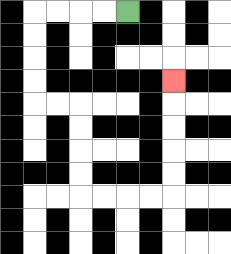{'start': '[5, 0]', 'end': '[7, 3]', 'path_directions': 'L,L,L,L,D,D,D,D,R,R,D,D,D,D,R,R,R,R,U,U,U,U,U', 'path_coordinates': '[[5, 0], [4, 0], [3, 0], [2, 0], [1, 0], [1, 1], [1, 2], [1, 3], [1, 4], [2, 4], [3, 4], [3, 5], [3, 6], [3, 7], [3, 8], [4, 8], [5, 8], [6, 8], [7, 8], [7, 7], [7, 6], [7, 5], [7, 4], [7, 3]]'}